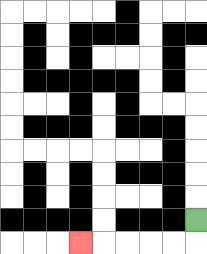{'start': '[8, 9]', 'end': '[3, 10]', 'path_directions': 'D,L,L,L,L,L', 'path_coordinates': '[[8, 9], [8, 10], [7, 10], [6, 10], [5, 10], [4, 10], [3, 10]]'}